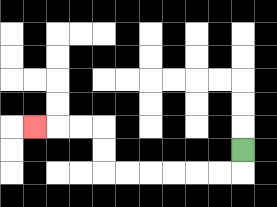{'start': '[10, 6]', 'end': '[1, 5]', 'path_directions': 'D,L,L,L,L,L,L,U,U,L,L,L', 'path_coordinates': '[[10, 6], [10, 7], [9, 7], [8, 7], [7, 7], [6, 7], [5, 7], [4, 7], [4, 6], [4, 5], [3, 5], [2, 5], [1, 5]]'}